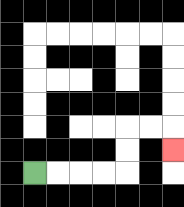{'start': '[1, 7]', 'end': '[7, 6]', 'path_directions': 'R,R,R,R,U,U,R,R,D', 'path_coordinates': '[[1, 7], [2, 7], [3, 7], [4, 7], [5, 7], [5, 6], [5, 5], [6, 5], [7, 5], [7, 6]]'}